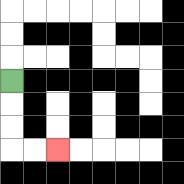{'start': '[0, 3]', 'end': '[2, 6]', 'path_directions': 'D,D,D,R,R', 'path_coordinates': '[[0, 3], [0, 4], [0, 5], [0, 6], [1, 6], [2, 6]]'}